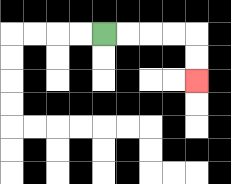{'start': '[4, 1]', 'end': '[8, 3]', 'path_directions': 'R,R,R,R,D,D', 'path_coordinates': '[[4, 1], [5, 1], [6, 1], [7, 1], [8, 1], [8, 2], [8, 3]]'}